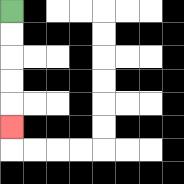{'start': '[0, 0]', 'end': '[0, 5]', 'path_directions': 'D,D,D,D,D', 'path_coordinates': '[[0, 0], [0, 1], [0, 2], [0, 3], [0, 4], [0, 5]]'}